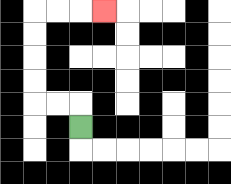{'start': '[3, 5]', 'end': '[4, 0]', 'path_directions': 'U,L,L,U,U,U,U,R,R,R', 'path_coordinates': '[[3, 5], [3, 4], [2, 4], [1, 4], [1, 3], [1, 2], [1, 1], [1, 0], [2, 0], [3, 0], [4, 0]]'}